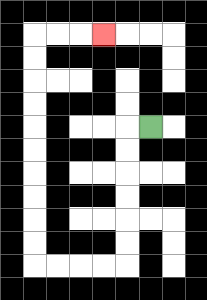{'start': '[6, 5]', 'end': '[4, 1]', 'path_directions': 'L,D,D,D,D,D,D,L,L,L,L,U,U,U,U,U,U,U,U,U,U,R,R,R', 'path_coordinates': '[[6, 5], [5, 5], [5, 6], [5, 7], [5, 8], [5, 9], [5, 10], [5, 11], [4, 11], [3, 11], [2, 11], [1, 11], [1, 10], [1, 9], [1, 8], [1, 7], [1, 6], [1, 5], [1, 4], [1, 3], [1, 2], [1, 1], [2, 1], [3, 1], [4, 1]]'}